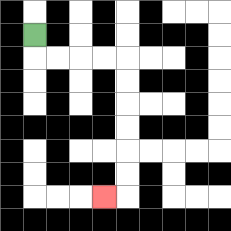{'start': '[1, 1]', 'end': '[4, 8]', 'path_directions': 'D,R,R,R,R,D,D,D,D,D,D,L', 'path_coordinates': '[[1, 1], [1, 2], [2, 2], [3, 2], [4, 2], [5, 2], [5, 3], [5, 4], [5, 5], [5, 6], [5, 7], [5, 8], [4, 8]]'}